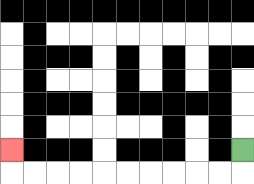{'start': '[10, 6]', 'end': '[0, 6]', 'path_directions': 'D,L,L,L,L,L,L,L,L,L,L,U', 'path_coordinates': '[[10, 6], [10, 7], [9, 7], [8, 7], [7, 7], [6, 7], [5, 7], [4, 7], [3, 7], [2, 7], [1, 7], [0, 7], [0, 6]]'}